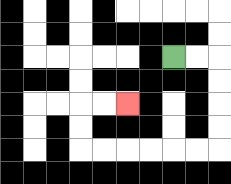{'start': '[7, 2]', 'end': '[5, 4]', 'path_directions': 'R,R,D,D,D,D,L,L,L,L,L,L,U,U,R,R', 'path_coordinates': '[[7, 2], [8, 2], [9, 2], [9, 3], [9, 4], [9, 5], [9, 6], [8, 6], [7, 6], [6, 6], [5, 6], [4, 6], [3, 6], [3, 5], [3, 4], [4, 4], [5, 4]]'}